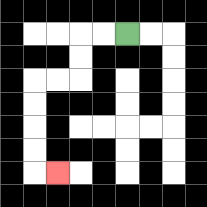{'start': '[5, 1]', 'end': '[2, 7]', 'path_directions': 'L,L,D,D,L,L,D,D,D,D,R', 'path_coordinates': '[[5, 1], [4, 1], [3, 1], [3, 2], [3, 3], [2, 3], [1, 3], [1, 4], [1, 5], [1, 6], [1, 7], [2, 7]]'}